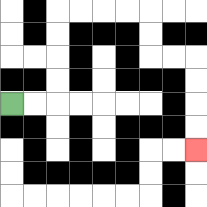{'start': '[0, 4]', 'end': '[8, 6]', 'path_directions': 'R,R,U,U,U,U,R,R,R,R,D,D,R,R,D,D,D,D', 'path_coordinates': '[[0, 4], [1, 4], [2, 4], [2, 3], [2, 2], [2, 1], [2, 0], [3, 0], [4, 0], [5, 0], [6, 0], [6, 1], [6, 2], [7, 2], [8, 2], [8, 3], [8, 4], [8, 5], [8, 6]]'}